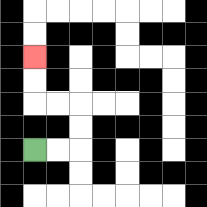{'start': '[1, 6]', 'end': '[1, 2]', 'path_directions': 'R,R,U,U,L,L,U,U', 'path_coordinates': '[[1, 6], [2, 6], [3, 6], [3, 5], [3, 4], [2, 4], [1, 4], [1, 3], [1, 2]]'}